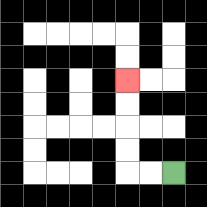{'start': '[7, 7]', 'end': '[5, 3]', 'path_directions': 'L,L,U,U,U,U', 'path_coordinates': '[[7, 7], [6, 7], [5, 7], [5, 6], [5, 5], [5, 4], [5, 3]]'}